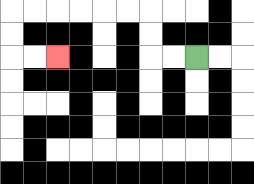{'start': '[8, 2]', 'end': '[2, 2]', 'path_directions': 'L,L,U,U,L,L,L,L,L,L,D,D,R,R', 'path_coordinates': '[[8, 2], [7, 2], [6, 2], [6, 1], [6, 0], [5, 0], [4, 0], [3, 0], [2, 0], [1, 0], [0, 0], [0, 1], [0, 2], [1, 2], [2, 2]]'}